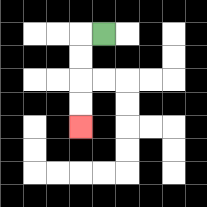{'start': '[4, 1]', 'end': '[3, 5]', 'path_directions': 'L,D,D,D,D', 'path_coordinates': '[[4, 1], [3, 1], [3, 2], [3, 3], [3, 4], [3, 5]]'}